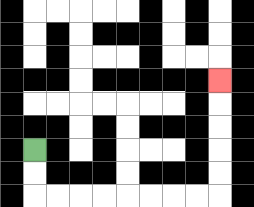{'start': '[1, 6]', 'end': '[9, 3]', 'path_directions': 'D,D,R,R,R,R,R,R,R,R,U,U,U,U,U', 'path_coordinates': '[[1, 6], [1, 7], [1, 8], [2, 8], [3, 8], [4, 8], [5, 8], [6, 8], [7, 8], [8, 8], [9, 8], [9, 7], [9, 6], [9, 5], [9, 4], [9, 3]]'}